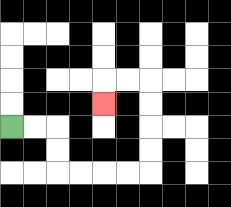{'start': '[0, 5]', 'end': '[4, 4]', 'path_directions': 'R,R,D,D,R,R,R,R,U,U,U,U,L,L,D', 'path_coordinates': '[[0, 5], [1, 5], [2, 5], [2, 6], [2, 7], [3, 7], [4, 7], [5, 7], [6, 7], [6, 6], [6, 5], [6, 4], [6, 3], [5, 3], [4, 3], [4, 4]]'}